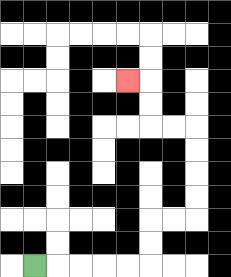{'start': '[1, 11]', 'end': '[5, 3]', 'path_directions': 'R,R,R,R,R,U,U,R,R,U,U,U,U,L,L,U,U,L', 'path_coordinates': '[[1, 11], [2, 11], [3, 11], [4, 11], [5, 11], [6, 11], [6, 10], [6, 9], [7, 9], [8, 9], [8, 8], [8, 7], [8, 6], [8, 5], [7, 5], [6, 5], [6, 4], [6, 3], [5, 3]]'}